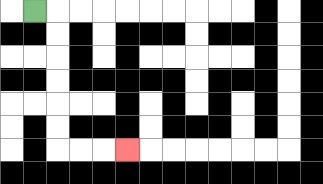{'start': '[1, 0]', 'end': '[5, 6]', 'path_directions': 'R,D,D,D,D,D,D,R,R,R', 'path_coordinates': '[[1, 0], [2, 0], [2, 1], [2, 2], [2, 3], [2, 4], [2, 5], [2, 6], [3, 6], [4, 6], [5, 6]]'}